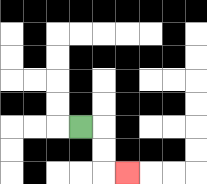{'start': '[3, 5]', 'end': '[5, 7]', 'path_directions': 'R,D,D,R', 'path_coordinates': '[[3, 5], [4, 5], [4, 6], [4, 7], [5, 7]]'}